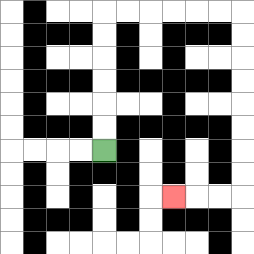{'start': '[4, 6]', 'end': '[7, 8]', 'path_directions': 'U,U,U,U,U,U,R,R,R,R,R,R,D,D,D,D,D,D,D,D,L,L,L', 'path_coordinates': '[[4, 6], [4, 5], [4, 4], [4, 3], [4, 2], [4, 1], [4, 0], [5, 0], [6, 0], [7, 0], [8, 0], [9, 0], [10, 0], [10, 1], [10, 2], [10, 3], [10, 4], [10, 5], [10, 6], [10, 7], [10, 8], [9, 8], [8, 8], [7, 8]]'}